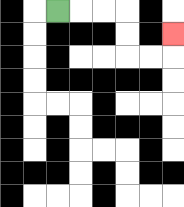{'start': '[2, 0]', 'end': '[7, 1]', 'path_directions': 'R,R,R,D,D,R,R,U', 'path_coordinates': '[[2, 0], [3, 0], [4, 0], [5, 0], [5, 1], [5, 2], [6, 2], [7, 2], [7, 1]]'}